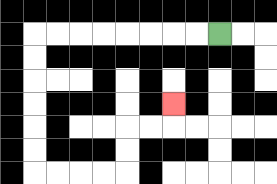{'start': '[9, 1]', 'end': '[7, 4]', 'path_directions': 'L,L,L,L,L,L,L,L,D,D,D,D,D,D,R,R,R,R,U,U,R,R,U', 'path_coordinates': '[[9, 1], [8, 1], [7, 1], [6, 1], [5, 1], [4, 1], [3, 1], [2, 1], [1, 1], [1, 2], [1, 3], [1, 4], [1, 5], [1, 6], [1, 7], [2, 7], [3, 7], [4, 7], [5, 7], [5, 6], [5, 5], [6, 5], [7, 5], [7, 4]]'}